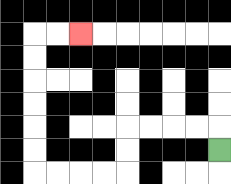{'start': '[9, 6]', 'end': '[3, 1]', 'path_directions': 'U,L,L,L,L,D,D,L,L,L,L,U,U,U,U,U,U,R,R', 'path_coordinates': '[[9, 6], [9, 5], [8, 5], [7, 5], [6, 5], [5, 5], [5, 6], [5, 7], [4, 7], [3, 7], [2, 7], [1, 7], [1, 6], [1, 5], [1, 4], [1, 3], [1, 2], [1, 1], [2, 1], [3, 1]]'}